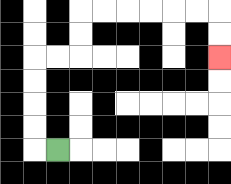{'start': '[2, 6]', 'end': '[9, 2]', 'path_directions': 'L,U,U,U,U,R,R,U,U,R,R,R,R,R,R,D,D', 'path_coordinates': '[[2, 6], [1, 6], [1, 5], [1, 4], [1, 3], [1, 2], [2, 2], [3, 2], [3, 1], [3, 0], [4, 0], [5, 0], [6, 0], [7, 0], [8, 0], [9, 0], [9, 1], [9, 2]]'}